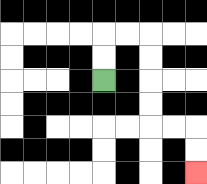{'start': '[4, 3]', 'end': '[8, 7]', 'path_directions': 'U,U,R,R,D,D,D,D,R,R,D,D', 'path_coordinates': '[[4, 3], [4, 2], [4, 1], [5, 1], [6, 1], [6, 2], [6, 3], [6, 4], [6, 5], [7, 5], [8, 5], [8, 6], [8, 7]]'}